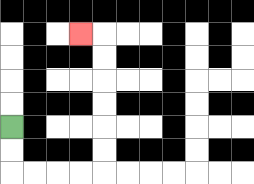{'start': '[0, 5]', 'end': '[3, 1]', 'path_directions': 'D,D,R,R,R,R,U,U,U,U,U,U,L', 'path_coordinates': '[[0, 5], [0, 6], [0, 7], [1, 7], [2, 7], [3, 7], [4, 7], [4, 6], [4, 5], [4, 4], [4, 3], [4, 2], [4, 1], [3, 1]]'}